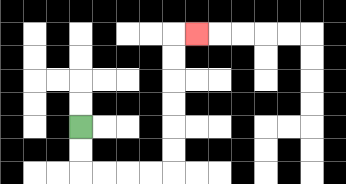{'start': '[3, 5]', 'end': '[8, 1]', 'path_directions': 'D,D,R,R,R,R,U,U,U,U,U,U,R', 'path_coordinates': '[[3, 5], [3, 6], [3, 7], [4, 7], [5, 7], [6, 7], [7, 7], [7, 6], [7, 5], [7, 4], [7, 3], [7, 2], [7, 1], [8, 1]]'}